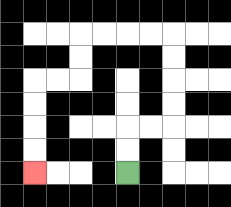{'start': '[5, 7]', 'end': '[1, 7]', 'path_directions': 'U,U,R,R,U,U,U,U,L,L,L,L,D,D,L,L,D,D,D,D', 'path_coordinates': '[[5, 7], [5, 6], [5, 5], [6, 5], [7, 5], [7, 4], [7, 3], [7, 2], [7, 1], [6, 1], [5, 1], [4, 1], [3, 1], [3, 2], [3, 3], [2, 3], [1, 3], [1, 4], [1, 5], [1, 6], [1, 7]]'}